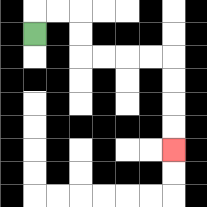{'start': '[1, 1]', 'end': '[7, 6]', 'path_directions': 'U,R,R,D,D,R,R,R,R,D,D,D,D', 'path_coordinates': '[[1, 1], [1, 0], [2, 0], [3, 0], [3, 1], [3, 2], [4, 2], [5, 2], [6, 2], [7, 2], [7, 3], [7, 4], [7, 5], [7, 6]]'}